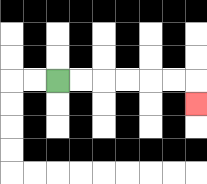{'start': '[2, 3]', 'end': '[8, 4]', 'path_directions': 'R,R,R,R,R,R,D', 'path_coordinates': '[[2, 3], [3, 3], [4, 3], [5, 3], [6, 3], [7, 3], [8, 3], [8, 4]]'}